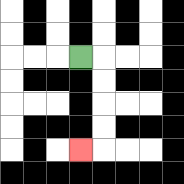{'start': '[3, 2]', 'end': '[3, 6]', 'path_directions': 'R,D,D,D,D,L', 'path_coordinates': '[[3, 2], [4, 2], [4, 3], [4, 4], [4, 5], [4, 6], [3, 6]]'}